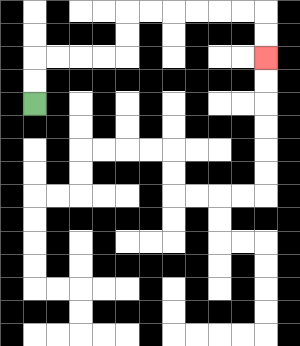{'start': '[1, 4]', 'end': '[11, 2]', 'path_directions': 'U,U,R,R,R,R,U,U,R,R,R,R,R,R,D,D', 'path_coordinates': '[[1, 4], [1, 3], [1, 2], [2, 2], [3, 2], [4, 2], [5, 2], [5, 1], [5, 0], [6, 0], [7, 0], [8, 0], [9, 0], [10, 0], [11, 0], [11, 1], [11, 2]]'}